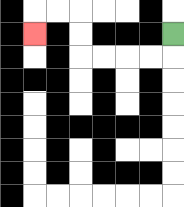{'start': '[7, 1]', 'end': '[1, 1]', 'path_directions': 'D,L,L,L,L,U,U,L,L,D', 'path_coordinates': '[[7, 1], [7, 2], [6, 2], [5, 2], [4, 2], [3, 2], [3, 1], [3, 0], [2, 0], [1, 0], [1, 1]]'}